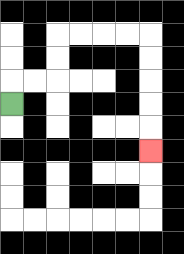{'start': '[0, 4]', 'end': '[6, 6]', 'path_directions': 'U,R,R,U,U,R,R,R,R,D,D,D,D,D', 'path_coordinates': '[[0, 4], [0, 3], [1, 3], [2, 3], [2, 2], [2, 1], [3, 1], [4, 1], [5, 1], [6, 1], [6, 2], [6, 3], [6, 4], [6, 5], [6, 6]]'}